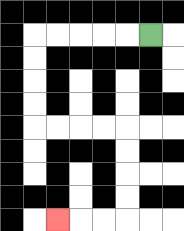{'start': '[6, 1]', 'end': '[2, 9]', 'path_directions': 'L,L,L,L,L,D,D,D,D,R,R,R,R,D,D,D,D,L,L,L', 'path_coordinates': '[[6, 1], [5, 1], [4, 1], [3, 1], [2, 1], [1, 1], [1, 2], [1, 3], [1, 4], [1, 5], [2, 5], [3, 5], [4, 5], [5, 5], [5, 6], [5, 7], [5, 8], [5, 9], [4, 9], [3, 9], [2, 9]]'}